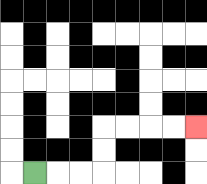{'start': '[1, 7]', 'end': '[8, 5]', 'path_directions': 'R,R,R,U,U,R,R,R,R', 'path_coordinates': '[[1, 7], [2, 7], [3, 7], [4, 7], [4, 6], [4, 5], [5, 5], [6, 5], [7, 5], [8, 5]]'}